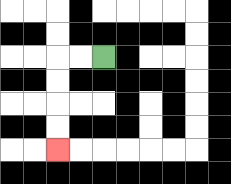{'start': '[4, 2]', 'end': '[2, 6]', 'path_directions': 'L,L,D,D,D,D', 'path_coordinates': '[[4, 2], [3, 2], [2, 2], [2, 3], [2, 4], [2, 5], [2, 6]]'}